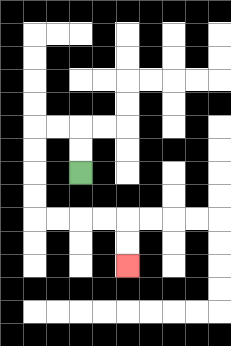{'start': '[3, 7]', 'end': '[5, 11]', 'path_directions': 'U,U,L,L,D,D,D,D,R,R,R,R,D,D', 'path_coordinates': '[[3, 7], [3, 6], [3, 5], [2, 5], [1, 5], [1, 6], [1, 7], [1, 8], [1, 9], [2, 9], [3, 9], [4, 9], [5, 9], [5, 10], [5, 11]]'}